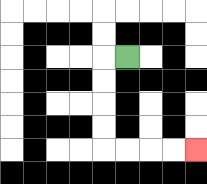{'start': '[5, 2]', 'end': '[8, 6]', 'path_directions': 'L,D,D,D,D,R,R,R,R', 'path_coordinates': '[[5, 2], [4, 2], [4, 3], [4, 4], [4, 5], [4, 6], [5, 6], [6, 6], [7, 6], [8, 6]]'}